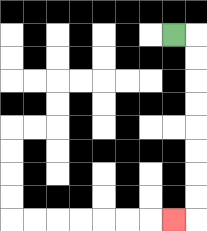{'start': '[7, 1]', 'end': '[7, 9]', 'path_directions': 'R,D,D,D,D,D,D,D,D,L', 'path_coordinates': '[[7, 1], [8, 1], [8, 2], [8, 3], [8, 4], [8, 5], [8, 6], [8, 7], [8, 8], [8, 9], [7, 9]]'}